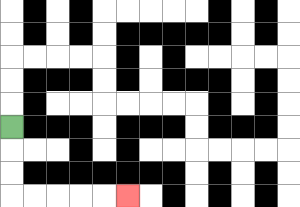{'start': '[0, 5]', 'end': '[5, 8]', 'path_directions': 'D,D,D,R,R,R,R,R', 'path_coordinates': '[[0, 5], [0, 6], [0, 7], [0, 8], [1, 8], [2, 8], [3, 8], [4, 8], [5, 8]]'}